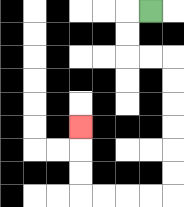{'start': '[6, 0]', 'end': '[3, 5]', 'path_directions': 'L,D,D,R,R,D,D,D,D,D,D,L,L,L,L,U,U,U', 'path_coordinates': '[[6, 0], [5, 0], [5, 1], [5, 2], [6, 2], [7, 2], [7, 3], [7, 4], [7, 5], [7, 6], [7, 7], [7, 8], [6, 8], [5, 8], [4, 8], [3, 8], [3, 7], [3, 6], [3, 5]]'}